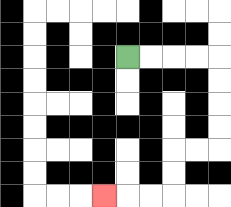{'start': '[5, 2]', 'end': '[4, 8]', 'path_directions': 'R,R,R,R,D,D,D,D,L,L,D,D,L,L,L', 'path_coordinates': '[[5, 2], [6, 2], [7, 2], [8, 2], [9, 2], [9, 3], [9, 4], [9, 5], [9, 6], [8, 6], [7, 6], [7, 7], [7, 8], [6, 8], [5, 8], [4, 8]]'}